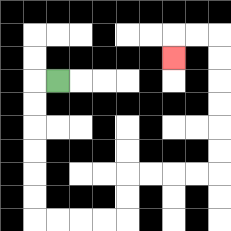{'start': '[2, 3]', 'end': '[7, 2]', 'path_directions': 'L,D,D,D,D,D,D,R,R,R,R,U,U,R,R,R,R,U,U,U,U,U,U,L,L,D', 'path_coordinates': '[[2, 3], [1, 3], [1, 4], [1, 5], [1, 6], [1, 7], [1, 8], [1, 9], [2, 9], [3, 9], [4, 9], [5, 9], [5, 8], [5, 7], [6, 7], [7, 7], [8, 7], [9, 7], [9, 6], [9, 5], [9, 4], [9, 3], [9, 2], [9, 1], [8, 1], [7, 1], [7, 2]]'}